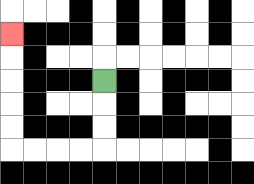{'start': '[4, 3]', 'end': '[0, 1]', 'path_directions': 'D,D,D,L,L,L,L,U,U,U,U,U', 'path_coordinates': '[[4, 3], [4, 4], [4, 5], [4, 6], [3, 6], [2, 6], [1, 6], [0, 6], [0, 5], [0, 4], [0, 3], [0, 2], [0, 1]]'}